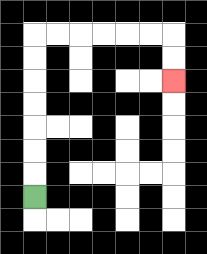{'start': '[1, 8]', 'end': '[7, 3]', 'path_directions': 'U,U,U,U,U,U,U,R,R,R,R,R,R,D,D', 'path_coordinates': '[[1, 8], [1, 7], [1, 6], [1, 5], [1, 4], [1, 3], [1, 2], [1, 1], [2, 1], [3, 1], [4, 1], [5, 1], [6, 1], [7, 1], [7, 2], [7, 3]]'}